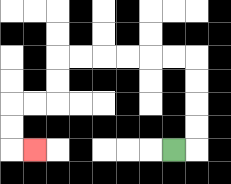{'start': '[7, 6]', 'end': '[1, 6]', 'path_directions': 'R,U,U,U,U,L,L,L,L,L,L,D,D,L,L,D,D,R', 'path_coordinates': '[[7, 6], [8, 6], [8, 5], [8, 4], [8, 3], [8, 2], [7, 2], [6, 2], [5, 2], [4, 2], [3, 2], [2, 2], [2, 3], [2, 4], [1, 4], [0, 4], [0, 5], [0, 6], [1, 6]]'}